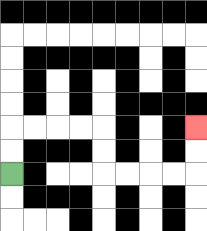{'start': '[0, 7]', 'end': '[8, 5]', 'path_directions': 'U,U,R,R,R,R,D,D,R,R,R,R,U,U', 'path_coordinates': '[[0, 7], [0, 6], [0, 5], [1, 5], [2, 5], [3, 5], [4, 5], [4, 6], [4, 7], [5, 7], [6, 7], [7, 7], [8, 7], [8, 6], [8, 5]]'}